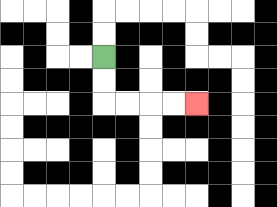{'start': '[4, 2]', 'end': '[8, 4]', 'path_directions': 'D,D,R,R,R,R', 'path_coordinates': '[[4, 2], [4, 3], [4, 4], [5, 4], [6, 4], [7, 4], [8, 4]]'}